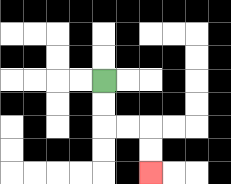{'start': '[4, 3]', 'end': '[6, 7]', 'path_directions': 'D,D,R,R,D,D', 'path_coordinates': '[[4, 3], [4, 4], [4, 5], [5, 5], [6, 5], [6, 6], [6, 7]]'}